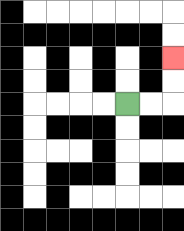{'start': '[5, 4]', 'end': '[7, 2]', 'path_directions': 'R,R,U,U', 'path_coordinates': '[[5, 4], [6, 4], [7, 4], [7, 3], [7, 2]]'}